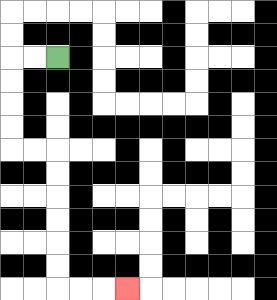{'start': '[2, 2]', 'end': '[5, 12]', 'path_directions': 'L,L,D,D,D,D,R,R,D,D,D,D,D,D,R,R,R', 'path_coordinates': '[[2, 2], [1, 2], [0, 2], [0, 3], [0, 4], [0, 5], [0, 6], [1, 6], [2, 6], [2, 7], [2, 8], [2, 9], [2, 10], [2, 11], [2, 12], [3, 12], [4, 12], [5, 12]]'}